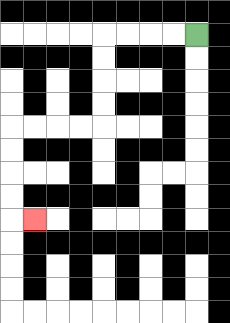{'start': '[8, 1]', 'end': '[1, 9]', 'path_directions': 'L,L,L,L,D,D,D,D,L,L,L,L,D,D,D,D,R', 'path_coordinates': '[[8, 1], [7, 1], [6, 1], [5, 1], [4, 1], [4, 2], [4, 3], [4, 4], [4, 5], [3, 5], [2, 5], [1, 5], [0, 5], [0, 6], [0, 7], [0, 8], [0, 9], [1, 9]]'}